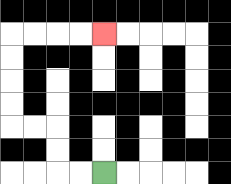{'start': '[4, 7]', 'end': '[4, 1]', 'path_directions': 'L,L,U,U,L,L,U,U,U,U,R,R,R,R', 'path_coordinates': '[[4, 7], [3, 7], [2, 7], [2, 6], [2, 5], [1, 5], [0, 5], [0, 4], [0, 3], [0, 2], [0, 1], [1, 1], [2, 1], [3, 1], [4, 1]]'}